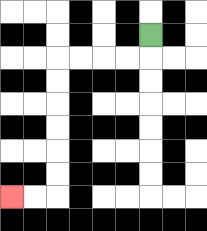{'start': '[6, 1]', 'end': '[0, 8]', 'path_directions': 'D,L,L,L,L,D,D,D,D,D,D,L,L', 'path_coordinates': '[[6, 1], [6, 2], [5, 2], [4, 2], [3, 2], [2, 2], [2, 3], [2, 4], [2, 5], [2, 6], [2, 7], [2, 8], [1, 8], [0, 8]]'}